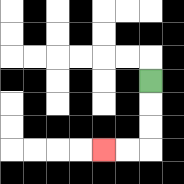{'start': '[6, 3]', 'end': '[4, 6]', 'path_directions': 'D,D,D,L,L', 'path_coordinates': '[[6, 3], [6, 4], [6, 5], [6, 6], [5, 6], [4, 6]]'}